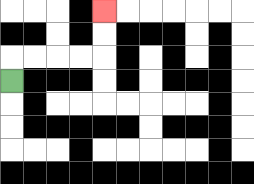{'start': '[0, 3]', 'end': '[4, 0]', 'path_directions': 'U,R,R,R,R,U,U', 'path_coordinates': '[[0, 3], [0, 2], [1, 2], [2, 2], [3, 2], [4, 2], [4, 1], [4, 0]]'}